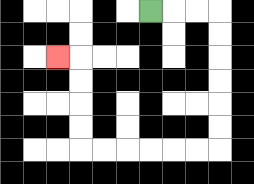{'start': '[6, 0]', 'end': '[2, 2]', 'path_directions': 'R,R,R,D,D,D,D,D,D,L,L,L,L,L,L,U,U,U,U,L', 'path_coordinates': '[[6, 0], [7, 0], [8, 0], [9, 0], [9, 1], [9, 2], [9, 3], [9, 4], [9, 5], [9, 6], [8, 6], [7, 6], [6, 6], [5, 6], [4, 6], [3, 6], [3, 5], [3, 4], [3, 3], [3, 2], [2, 2]]'}